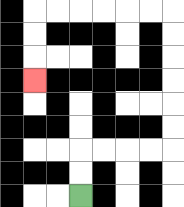{'start': '[3, 8]', 'end': '[1, 3]', 'path_directions': 'U,U,R,R,R,R,U,U,U,U,U,U,L,L,L,L,L,L,D,D,D', 'path_coordinates': '[[3, 8], [3, 7], [3, 6], [4, 6], [5, 6], [6, 6], [7, 6], [7, 5], [7, 4], [7, 3], [7, 2], [7, 1], [7, 0], [6, 0], [5, 0], [4, 0], [3, 0], [2, 0], [1, 0], [1, 1], [1, 2], [1, 3]]'}